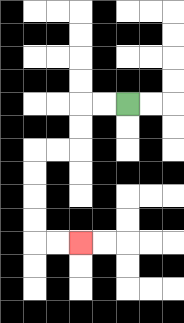{'start': '[5, 4]', 'end': '[3, 10]', 'path_directions': 'L,L,D,D,L,L,D,D,D,D,R,R', 'path_coordinates': '[[5, 4], [4, 4], [3, 4], [3, 5], [3, 6], [2, 6], [1, 6], [1, 7], [1, 8], [1, 9], [1, 10], [2, 10], [3, 10]]'}